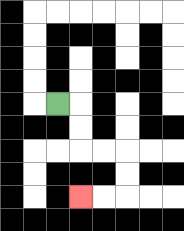{'start': '[2, 4]', 'end': '[3, 8]', 'path_directions': 'R,D,D,R,R,D,D,L,L', 'path_coordinates': '[[2, 4], [3, 4], [3, 5], [3, 6], [4, 6], [5, 6], [5, 7], [5, 8], [4, 8], [3, 8]]'}